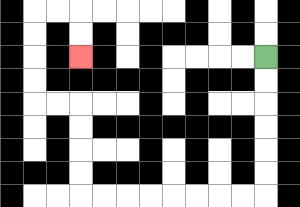{'start': '[11, 2]', 'end': '[3, 2]', 'path_directions': 'D,D,D,D,D,D,L,L,L,L,L,L,L,L,U,U,U,U,L,L,U,U,U,U,R,R,D,D', 'path_coordinates': '[[11, 2], [11, 3], [11, 4], [11, 5], [11, 6], [11, 7], [11, 8], [10, 8], [9, 8], [8, 8], [7, 8], [6, 8], [5, 8], [4, 8], [3, 8], [3, 7], [3, 6], [3, 5], [3, 4], [2, 4], [1, 4], [1, 3], [1, 2], [1, 1], [1, 0], [2, 0], [3, 0], [3, 1], [3, 2]]'}